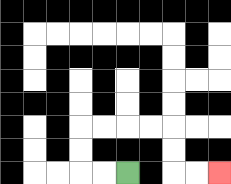{'start': '[5, 7]', 'end': '[9, 7]', 'path_directions': 'L,L,U,U,R,R,R,R,D,D,R,R', 'path_coordinates': '[[5, 7], [4, 7], [3, 7], [3, 6], [3, 5], [4, 5], [5, 5], [6, 5], [7, 5], [7, 6], [7, 7], [8, 7], [9, 7]]'}